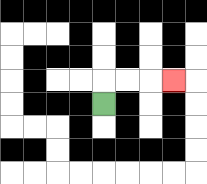{'start': '[4, 4]', 'end': '[7, 3]', 'path_directions': 'U,R,R,R', 'path_coordinates': '[[4, 4], [4, 3], [5, 3], [6, 3], [7, 3]]'}